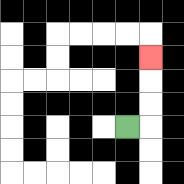{'start': '[5, 5]', 'end': '[6, 2]', 'path_directions': 'R,U,U,U', 'path_coordinates': '[[5, 5], [6, 5], [6, 4], [6, 3], [6, 2]]'}